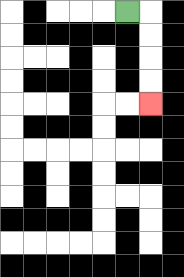{'start': '[5, 0]', 'end': '[6, 4]', 'path_directions': 'R,D,D,D,D', 'path_coordinates': '[[5, 0], [6, 0], [6, 1], [6, 2], [6, 3], [6, 4]]'}